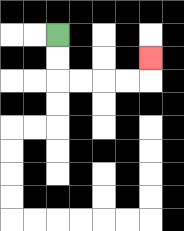{'start': '[2, 1]', 'end': '[6, 2]', 'path_directions': 'D,D,R,R,R,R,U', 'path_coordinates': '[[2, 1], [2, 2], [2, 3], [3, 3], [4, 3], [5, 3], [6, 3], [6, 2]]'}